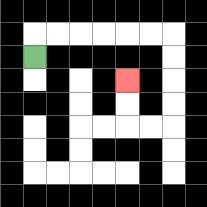{'start': '[1, 2]', 'end': '[5, 3]', 'path_directions': 'U,R,R,R,R,R,R,D,D,D,D,L,L,U,U', 'path_coordinates': '[[1, 2], [1, 1], [2, 1], [3, 1], [4, 1], [5, 1], [6, 1], [7, 1], [7, 2], [7, 3], [7, 4], [7, 5], [6, 5], [5, 5], [5, 4], [5, 3]]'}